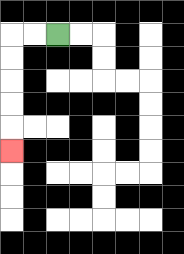{'start': '[2, 1]', 'end': '[0, 6]', 'path_directions': 'L,L,D,D,D,D,D', 'path_coordinates': '[[2, 1], [1, 1], [0, 1], [0, 2], [0, 3], [0, 4], [0, 5], [0, 6]]'}